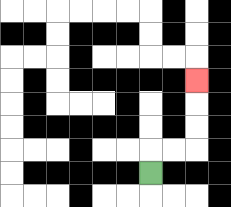{'start': '[6, 7]', 'end': '[8, 3]', 'path_directions': 'U,R,R,U,U,U', 'path_coordinates': '[[6, 7], [6, 6], [7, 6], [8, 6], [8, 5], [8, 4], [8, 3]]'}